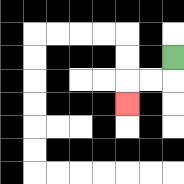{'start': '[7, 2]', 'end': '[5, 4]', 'path_directions': 'D,L,L,D', 'path_coordinates': '[[7, 2], [7, 3], [6, 3], [5, 3], [5, 4]]'}